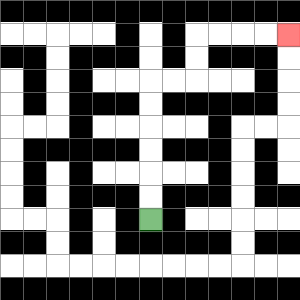{'start': '[6, 9]', 'end': '[12, 1]', 'path_directions': 'U,U,U,U,U,U,R,R,U,U,R,R,R,R', 'path_coordinates': '[[6, 9], [6, 8], [6, 7], [6, 6], [6, 5], [6, 4], [6, 3], [7, 3], [8, 3], [8, 2], [8, 1], [9, 1], [10, 1], [11, 1], [12, 1]]'}